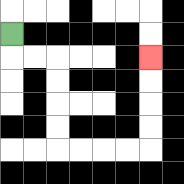{'start': '[0, 1]', 'end': '[6, 2]', 'path_directions': 'D,R,R,D,D,D,D,R,R,R,R,U,U,U,U', 'path_coordinates': '[[0, 1], [0, 2], [1, 2], [2, 2], [2, 3], [2, 4], [2, 5], [2, 6], [3, 6], [4, 6], [5, 6], [6, 6], [6, 5], [6, 4], [6, 3], [6, 2]]'}